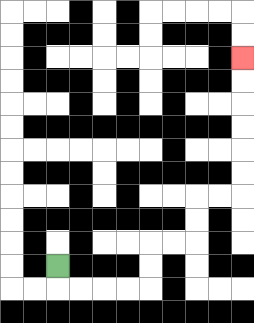{'start': '[2, 11]', 'end': '[10, 2]', 'path_directions': 'D,R,R,R,R,U,U,R,R,U,U,R,R,U,U,U,U,U,U', 'path_coordinates': '[[2, 11], [2, 12], [3, 12], [4, 12], [5, 12], [6, 12], [6, 11], [6, 10], [7, 10], [8, 10], [8, 9], [8, 8], [9, 8], [10, 8], [10, 7], [10, 6], [10, 5], [10, 4], [10, 3], [10, 2]]'}